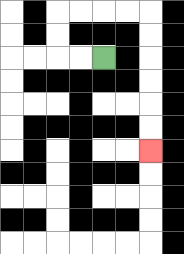{'start': '[4, 2]', 'end': '[6, 6]', 'path_directions': 'L,L,U,U,R,R,R,R,D,D,D,D,D,D', 'path_coordinates': '[[4, 2], [3, 2], [2, 2], [2, 1], [2, 0], [3, 0], [4, 0], [5, 0], [6, 0], [6, 1], [6, 2], [6, 3], [6, 4], [6, 5], [6, 6]]'}